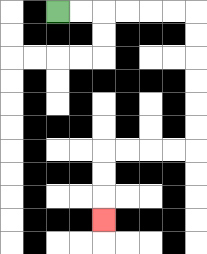{'start': '[2, 0]', 'end': '[4, 9]', 'path_directions': 'R,R,R,R,R,R,D,D,D,D,D,D,L,L,L,L,D,D,D', 'path_coordinates': '[[2, 0], [3, 0], [4, 0], [5, 0], [6, 0], [7, 0], [8, 0], [8, 1], [8, 2], [8, 3], [8, 4], [8, 5], [8, 6], [7, 6], [6, 6], [5, 6], [4, 6], [4, 7], [4, 8], [4, 9]]'}